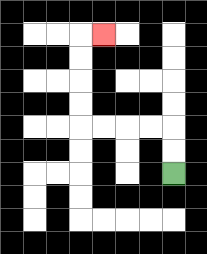{'start': '[7, 7]', 'end': '[4, 1]', 'path_directions': 'U,U,L,L,L,L,U,U,U,U,R', 'path_coordinates': '[[7, 7], [7, 6], [7, 5], [6, 5], [5, 5], [4, 5], [3, 5], [3, 4], [3, 3], [3, 2], [3, 1], [4, 1]]'}